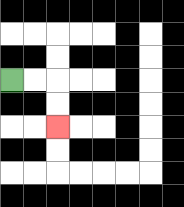{'start': '[0, 3]', 'end': '[2, 5]', 'path_directions': 'R,R,D,D', 'path_coordinates': '[[0, 3], [1, 3], [2, 3], [2, 4], [2, 5]]'}